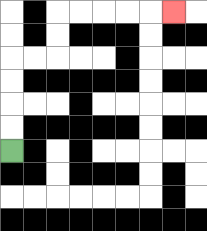{'start': '[0, 6]', 'end': '[7, 0]', 'path_directions': 'U,U,U,U,R,R,U,U,R,R,R,R,R', 'path_coordinates': '[[0, 6], [0, 5], [0, 4], [0, 3], [0, 2], [1, 2], [2, 2], [2, 1], [2, 0], [3, 0], [4, 0], [5, 0], [6, 0], [7, 0]]'}